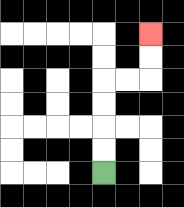{'start': '[4, 7]', 'end': '[6, 1]', 'path_directions': 'U,U,U,U,R,R,U,U', 'path_coordinates': '[[4, 7], [4, 6], [4, 5], [4, 4], [4, 3], [5, 3], [6, 3], [6, 2], [6, 1]]'}